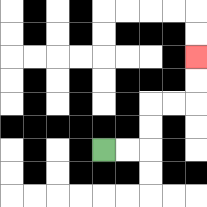{'start': '[4, 6]', 'end': '[8, 2]', 'path_directions': 'R,R,U,U,R,R,U,U', 'path_coordinates': '[[4, 6], [5, 6], [6, 6], [6, 5], [6, 4], [7, 4], [8, 4], [8, 3], [8, 2]]'}